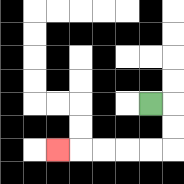{'start': '[6, 4]', 'end': '[2, 6]', 'path_directions': 'R,D,D,L,L,L,L,L', 'path_coordinates': '[[6, 4], [7, 4], [7, 5], [7, 6], [6, 6], [5, 6], [4, 6], [3, 6], [2, 6]]'}